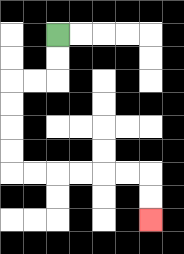{'start': '[2, 1]', 'end': '[6, 9]', 'path_directions': 'D,D,L,L,D,D,D,D,R,R,R,R,R,R,D,D', 'path_coordinates': '[[2, 1], [2, 2], [2, 3], [1, 3], [0, 3], [0, 4], [0, 5], [0, 6], [0, 7], [1, 7], [2, 7], [3, 7], [4, 7], [5, 7], [6, 7], [6, 8], [6, 9]]'}